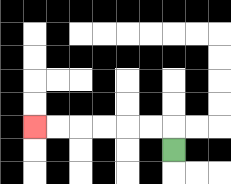{'start': '[7, 6]', 'end': '[1, 5]', 'path_directions': 'U,L,L,L,L,L,L', 'path_coordinates': '[[7, 6], [7, 5], [6, 5], [5, 5], [4, 5], [3, 5], [2, 5], [1, 5]]'}